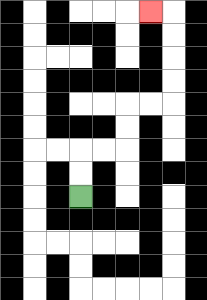{'start': '[3, 8]', 'end': '[6, 0]', 'path_directions': 'U,U,R,R,U,U,R,R,U,U,U,U,L', 'path_coordinates': '[[3, 8], [3, 7], [3, 6], [4, 6], [5, 6], [5, 5], [5, 4], [6, 4], [7, 4], [7, 3], [7, 2], [7, 1], [7, 0], [6, 0]]'}